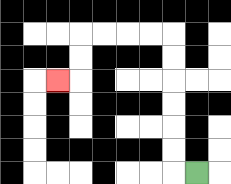{'start': '[8, 7]', 'end': '[2, 3]', 'path_directions': 'L,U,U,U,U,U,U,L,L,L,L,D,D,L', 'path_coordinates': '[[8, 7], [7, 7], [7, 6], [7, 5], [7, 4], [7, 3], [7, 2], [7, 1], [6, 1], [5, 1], [4, 1], [3, 1], [3, 2], [3, 3], [2, 3]]'}